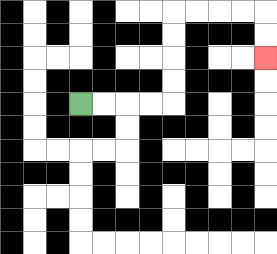{'start': '[3, 4]', 'end': '[11, 2]', 'path_directions': 'R,R,R,R,U,U,U,U,R,R,R,R,D,D', 'path_coordinates': '[[3, 4], [4, 4], [5, 4], [6, 4], [7, 4], [7, 3], [7, 2], [7, 1], [7, 0], [8, 0], [9, 0], [10, 0], [11, 0], [11, 1], [11, 2]]'}